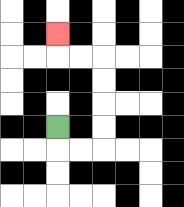{'start': '[2, 5]', 'end': '[2, 1]', 'path_directions': 'D,R,R,U,U,U,U,L,L,U', 'path_coordinates': '[[2, 5], [2, 6], [3, 6], [4, 6], [4, 5], [4, 4], [4, 3], [4, 2], [3, 2], [2, 2], [2, 1]]'}